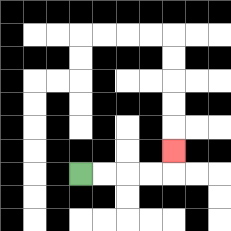{'start': '[3, 7]', 'end': '[7, 6]', 'path_directions': 'R,R,R,R,U', 'path_coordinates': '[[3, 7], [4, 7], [5, 7], [6, 7], [7, 7], [7, 6]]'}